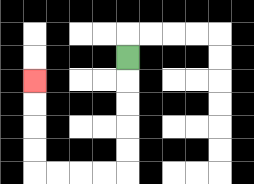{'start': '[5, 2]', 'end': '[1, 3]', 'path_directions': 'D,D,D,D,D,L,L,L,L,U,U,U,U', 'path_coordinates': '[[5, 2], [5, 3], [5, 4], [5, 5], [5, 6], [5, 7], [4, 7], [3, 7], [2, 7], [1, 7], [1, 6], [1, 5], [1, 4], [1, 3]]'}